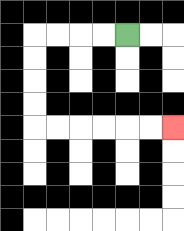{'start': '[5, 1]', 'end': '[7, 5]', 'path_directions': 'L,L,L,L,D,D,D,D,R,R,R,R,R,R', 'path_coordinates': '[[5, 1], [4, 1], [3, 1], [2, 1], [1, 1], [1, 2], [1, 3], [1, 4], [1, 5], [2, 5], [3, 5], [4, 5], [5, 5], [6, 5], [7, 5]]'}